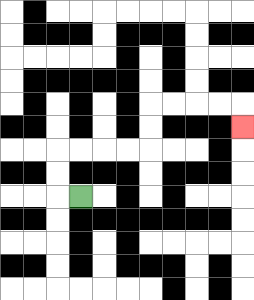{'start': '[3, 8]', 'end': '[10, 5]', 'path_directions': 'L,U,U,R,R,R,R,U,U,R,R,R,R,D', 'path_coordinates': '[[3, 8], [2, 8], [2, 7], [2, 6], [3, 6], [4, 6], [5, 6], [6, 6], [6, 5], [6, 4], [7, 4], [8, 4], [9, 4], [10, 4], [10, 5]]'}